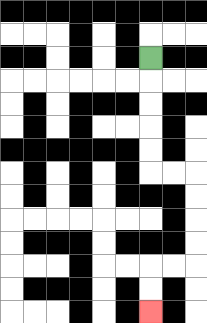{'start': '[6, 2]', 'end': '[6, 13]', 'path_directions': 'D,D,D,D,D,R,R,D,D,D,D,L,L,D,D', 'path_coordinates': '[[6, 2], [6, 3], [6, 4], [6, 5], [6, 6], [6, 7], [7, 7], [8, 7], [8, 8], [8, 9], [8, 10], [8, 11], [7, 11], [6, 11], [6, 12], [6, 13]]'}